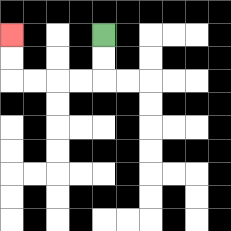{'start': '[4, 1]', 'end': '[0, 1]', 'path_directions': 'D,D,L,L,L,L,U,U', 'path_coordinates': '[[4, 1], [4, 2], [4, 3], [3, 3], [2, 3], [1, 3], [0, 3], [0, 2], [0, 1]]'}